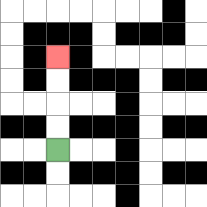{'start': '[2, 6]', 'end': '[2, 2]', 'path_directions': 'U,U,U,U', 'path_coordinates': '[[2, 6], [2, 5], [2, 4], [2, 3], [2, 2]]'}